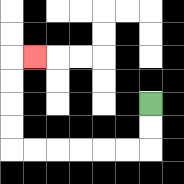{'start': '[6, 4]', 'end': '[1, 2]', 'path_directions': 'D,D,L,L,L,L,L,L,U,U,U,U,R', 'path_coordinates': '[[6, 4], [6, 5], [6, 6], [5, 6], [4, 6], [3, 6], [2, 6], [1, 6], [0, 6], [0, 5], [0, 4], [0, 3], [0, 2], [1, 2]]'}